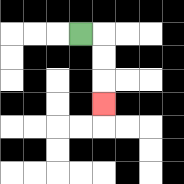{'start': '[3, 1]', 'end': '[4, 4]', 'path_directions': 'R,D,D,D', 'path_coordinates': '[[3, 1], [4, 1], [4, 2], [4, 3], [4, 4]]'}